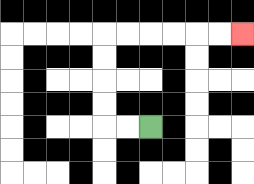{'start': '[6, 5]', 'end': '[10, 1]', 'path_directions': 'L,L,U,U,U,U,R,R,R,R,R,R', 'path_coordinates': '[[6, 5], [5, 5], [4, 5], [4, 4], [4, 3], [4, 2], [4, 1], [5, 1], [6, 1], [7, 1], [8, 1], [9, 1], [10, 1]]'}